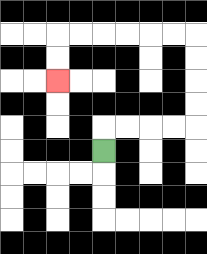{'start': '[4, 6]', 'end': '[2, 3]', 'path_directions': 'U,R,R,R,R,U,U,U,U,L,L,L,L,L,L,D,D', 'path_coordinates': '[[4, 6], [4, 5], [5, 5], [6, 5], [7, 5], [8, 5], [8, 4], [8, 3], [8, 2], [8, 1], [7, 1], [6, 1], [5, 1], [4, 1], [3, 1], [2, 1], [2, 2], [2, 3]]'}